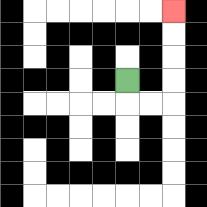{'start': '[5, 3]', 'end': '[7, 0]', 'path_directions': 'D,R,R,U,U,U,U', 'path_coordinates': '[[5, 3], [5, 4], [6, 4], [7, 4], [7, 3], [7, 2], [7, 1], [7, 0]]'}